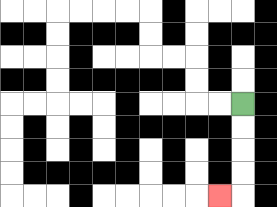{'start': '[10, 4]', 'end': '[9, 8]', 'path_directions': 'D,D,D,D,L', 'path_coordinates': '[[10, 4], [10, 5], [10, 6], [10, 7], [10, 8], [9, 8]]'}